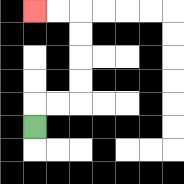{'start': '[1, 5]', 'end': '[1, 0]', 'path_directions': 'U,R,R,U,U,U,U,L,L', 'path_coordinates': '[[1, 5], [1, 4], [2, 4], [3, 4], [3, 3], [3, 2], [3, 1], [3, 0], [2, 0], [1, 0]]'}